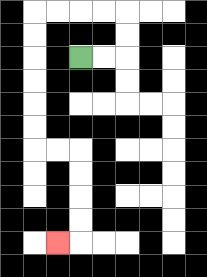{'start': '[3, 2]', 'end': '[2, 10]', 'path_directions': 'R,R,U,U,L,L,L,L,D,D,D,D,D,D,R,R,D,D,D,D,L', 'path_coordinates': '[[3, 2], [4, 2], [5, 2], [5, 1], [5, 0], [4, 0], [3, 0], [2, 0], [1, 0], [1, 1], [1, 2], [1, 3], [1, 4], [1, 5], [1, 6], [2, 6], [3, 6], [3, 7], [3, 8], [3, 9], [3, 10], [2, 10]]'}